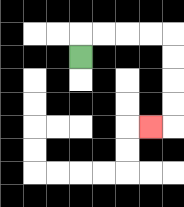{'start': '[3, 2]', 'end': '[6, 5]', 'path_directions': 'U,R,R,R,R,D,D,D,D,L', 'path_coordinates': '[[3, 2], [3, 1], [4, 1], [5, 1], [6, 1], [7, 1], [7, 2], [7, 3], [7, 4], [7, 5], [6, 5]]'}